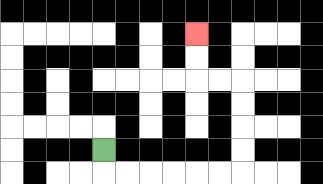{'start': '[4, 6]', 'end': '[8, 1]', 'path_directions': 'D,R,R,R,R,R,R,U,U,U,U,L,L,U,U', 'path_coordinates': '[[4, 6], [4, 7], [5, 7], [6, 7], [7, 7], [8, 7], [9, 7], [10, 7], [10, 6], [10, 5], [10, 4], [10, 3], [9, 3], [8, 3], [8, 2], [8, 1]]'}